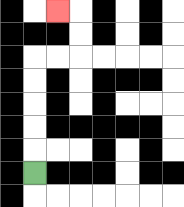{'start': '[1, 7]', 'end': '[2, 0]', 'path_directions': 'U,U,U,U,U,R,R,U,U,L', 'path_coordinates': '[[1, 7], [1, 6], [1, 5], [1, 4], [1, 3], [1, 2], [2, 2], [3, 2], [3, 1], [3, 0], [2, 0]]'}